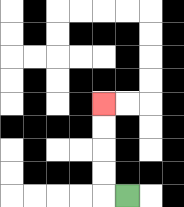{'start': '[5, 8]', 'end': '[4, 4]', 'path_directions': 'L,U,U,U,U', 'path_coordinates': '[[5, 8], [4, 8], [4, 7], [4, 6], [4, 5], [4, 4]]'}